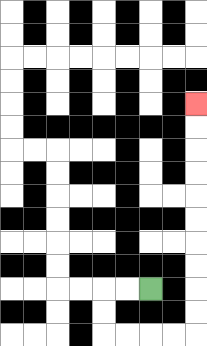{'start': '[6, 12]', 'end': '[8, 4]', 'path_directions': 'L,L,D,D,R,R,R,R,U,U,U,U,U,U,U,U,U,U', 'path_coordinates': '[[6, 12], [5, 12], [4, 12], [4, 13], [4, 14], [5, 14], [6, 14], [7, 14], [8, 14], [8, 13], [8, 12], [8, 11], [8, 10], [8, 9], [8, 8], [8, 7], [8, 6], [8, 5], [8, 4]]'}